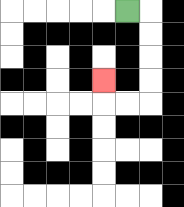{'start': '[5, 0]', 'end': '[4, 3]', 'path_directions': 'R,D,D,D,D,L,L,U', 'path_coordinates': '[[5, 0], [6, 0], [6, 1], [6, 2], [6, 3], [6, 4], [5, 4], [4, 4], [4, 3]]'}